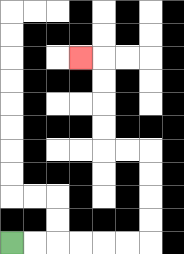{'start': '[0, 10]', 'end': '[3, 2]', 'path_directions': 'R,R,R,R,R,R,U,U,U,U,L,L,U,U,U,U,L', 'path_coordinates': '[[0, 10], [1, 10], [2, 10], [3, 10], [4, 10], [5, 10], [6, 10], [6, 9], [6, 8], [6, 7], [6, 6], [5, 6], [4, 6], [4, 5], [4, 4], [4, 3], [4, 2], [3, 2]]'}